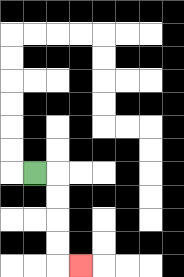{'start': '[1, 7]', 'end': '[3, 11]', 'path_directions': 'R,D,D,D,D,R', 'path_coordinates': '[[1, 7], [2, 7], [2, 8], [2, 9], [2, 10], [2, 11], [3, 11]]'}